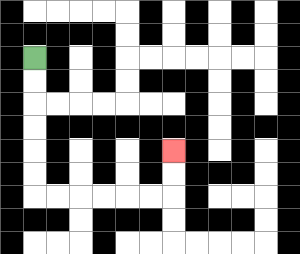{'start': '[1, 2]', 'end': '[7, 6]', 'path_directions': 'D,D,D,D,D,D,R,R,R,R,R,R,U,U', 'path_coordinates': '[[1, 2], [1, 3], [1, 4], [1, 5], [1, 6], [1, 7], [1, 8], [2, 8], [3, 8], [4, 8], [5, 8], [6, 8], [7, 8], [7, 7], [7, 6]]'}